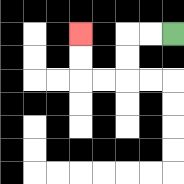{'start': '[7, 1]', 'end': '[3, 1]', 'path_directions': 'L,L,D,D,L,L,U,U', 'path_coordinates': '[[7, 1], [6, 1], [5, 1], [5, 2], [5, 3], [4, 3], [3, 3], [3, 2], [3, 1]]'}